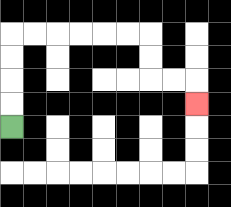{'start': '[0, 5]', 'end': '[8, 4]', 'path_directions': 'U,U,U,U,R,R,R,R,R,R,D,D,R,R,D', 'path_coordinates': '[[0, 5], [0, 4], [0, 3], [0, 2], [0, 1], [1, 1], [2, 1], [3, 1], [4, 1], [5, 1], [6, 1], [6, 2], [6, 3], [7, 3], [8, 3], [8, 4]]'}